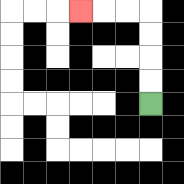{'start': '[6, 4]', 'end': '[3, 0]', 'path_directions': 'U,U,U,U,L,L,L', 'path_coordinates': '[[6, 4], [6, 3], [6, 2], [6, 1], [6, 0], [5, 0], [4, 0], [3, 0]]'}